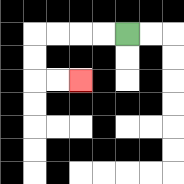{'start': '[5, 1]', 'end': '[3, 3]', 'path_directions': 'L,L,L,L,D,D,R,R', 'path_coordinates': '[[5, 1], [4, 1], [3, 1], [2, 1], [1, 1], [1, 2], [1, 3], [2, 3], [3, 3]]'}